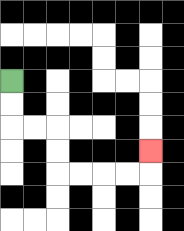{'start': '[0, 3]', 'end': '[6, 6]', 'path_directions': 'D,D,R,R,D,D,R,R,R,R,U', 'path_coordinates': '[[0, 3], [0, 4], [0, 5], [1, 5], [2, 5], [2, 6], [2, 7], [3, 7], [4, 7], [5, 7], [6, 7], [6, 6]]'}